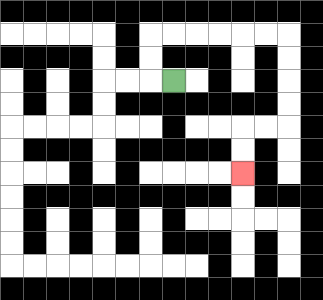{'start': '[7, 3]', 'end': '[10, 7]', 'path_directions': 'L,U,U,R,R,R,R,R,R,D,D,D,D,L,L,D,D', 'path_coordinates': '[[7, 3], [6, 3], [6, 2], [6, 1], [7, 1], [8, 1], [9, 1], [10, 1], [11, 1], [12, 1], [12, 2], [12, 3], [12, 4], [12, 5], [11, 5], [10, 5], [10, 6], [10, 7]]'}